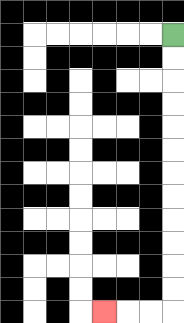{'start': '[7, 1]', 'end': '[4, 13]', 'path_directions': 'D,D,D,D,D,D,D,D,D,D,D,D,L,L,L', 'path_coordinates': '[[7, 1], [7, 2], [7, 3], [7, 4], [7, 5], [7, 6], [7, 7], [7, 8], [7, 9], [7, 10], [7, 11], [7, 12], [7, 13], [6, 13], [5, 13], [4, 13]]'}